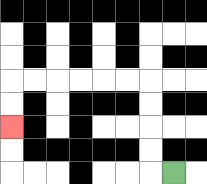{'start': '[7, 7]', 'end': '[0, 5]', 'path_directions': 'L,U,U,U,U,L,L,L,L,L,L,D,D', 'path_coordinates': '[[7, 7], [6, 7], [6, 6], [6, 5], [6, 4], [6, 3], [5, 3], [4, 3], [3, 3], [2, 3], [1, 3], [0, 3], [0, 4], [0, 5]]'}